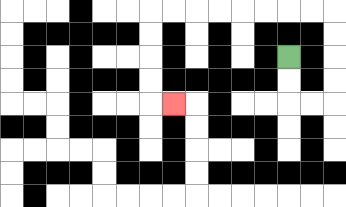{'start': '[12, 2]', 'end': '[7, 4]', 'path_directions': 'D,D,R,R,U,U,U,U,L,L,L,L,L,L,L,L,D,D,D,D,R', 'path_coordinates': '[[12, 2], [12, 3], [12, 4], [13, 4], [14, 4], [14, 3], [14, 2], [14, 1], [14, 0], [13, 0], [12, 0], [11, 0], [10, 0], [9, 0], [8, 0], [7, 0], [6, 0], [6, 1], [6, 2], [6, 3], [6, 4], [7, 4]]'}